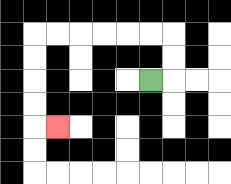{'start': '[6, 3]', 'end': '[2, 5]', 'path_directions': 'R,U,U,L,L,L,L,L,L,D,D,D,D,R', 'path_coordinates': '[[6, 3], [7, 3], [7, 2], [7, 1], [6, 1], [5, 1], [4, 1], [3, 1], [2, 1], [1, 1], [1, 2], [1, 3], [1, 4], [1, 5], [2, 5]]'}